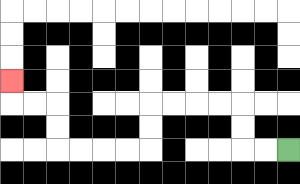{'start': '[12, 6]', 'end': '[0, 3]', 'path_directions': 'L,L,U,U,L,L,L,L,D,D,L,L,L,L,U,U,L,L,U', 'path_coordinates': '[[12, 6], [11, 6], [10, 6], [10, 5], [10, 4], [9, 4], [8, 4], [7, 4], [6, 4], [6, 5], [6, 6], [5, 6], [4, 6], [3, 6], [2, 6], [2, 5], [2, 4], [1, 4], [0, 4], [0, 3]]'}